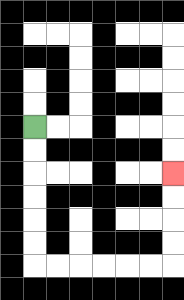{'start': '[1, 5]', 'end': '[7, 7]', 'path_directions': 'D,D,D,D,D,D,R,R,R,R,R,R,U,U,U,U', 'path_coordinates': '[[1, 5], [1, 6], [1, 7], [1, 8], [1, 9], [1, 10], [1, 11], [2, 11], [3, 11], [4, 11], [5, 11], [6, 11], [7, 11], [7, 10], [7, 9], [7, 8], [7, 7]]'}